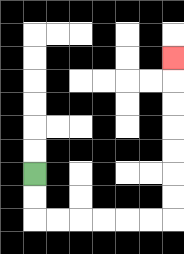{'start': '[1, 7]', 'end': '[7, 2]', 'path_directions': 'D,D,R,R,R,R,R,R,U,U,U,U,U,U,U', 'path_coordinates': '[[1, 7], [1, 8], [1, 9], [2, 9], [3, 9], [4, 9], [5, 9], [6, 9], [7, 9], [7, 8], [7, 7], [7, 6], [7, 5], [7, 4], [7, 3], [7, 2]]'}